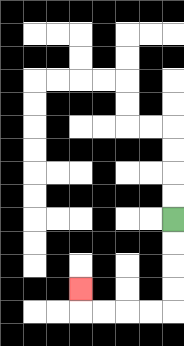{'start': '[7, 9]', 'end': '[3, 12]', 'path_directions': 'D,D,D,D,L,L,L,L,U', 'path_coordinates': '[[7, 9], [7, 10], [7, 11], [7, 12], [7, 13], [6, 13], [5, 13], [4, 13], [3, 13], [3, 12]]'}